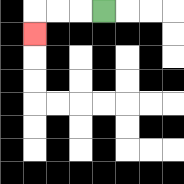{'start': '[4, 0]', 'end': '[1, 1]', 'path_directions': 'L,L,L,D', 'path_coordinates': '[[4, 0], [3, 0], [2, 0], [1, 0], [1, 1]]'}